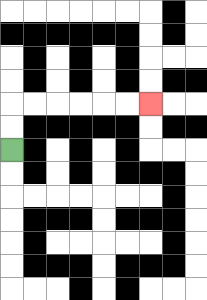{'start': '[0, 6]', 'end': '[6, 4]', 'path_directions': 'U,U,R,R,R,R,R,R', 'path_coordinates': '[[0, 6], [0, 5], [0, 4], [1, 4], [2, 4], [3, 4], [4, 4], [5, 4], [6, 4]]'}